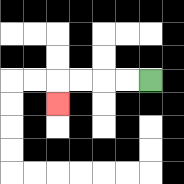{'start': '[6, 3]', 'end': '[2, 4]', 'path_directions': 'L,L,L,L,D', 'path_coordinates': '[[6, 3], [5, 3], [4, 3], [3, 3], [2, 3], [2, 4]]'}